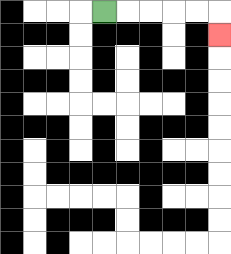{'start': '[4, 0]', 'end': '[9, 1]', 'path_directions': 'R,R,R,R,R,D', 'path_coordinates': '[[4, 0], [5, 0], [6, 0], [7, 0], [8, 0], [9, 0], [9, 1]]'}